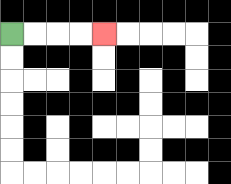{'start': '[0, 1]', 'end': '[4, 1]', 'path_directions': 'R,R,R,R', 'path_coordinates': '[[0, 1], [1, 1], [2, 1], [3, 1], [4, 1]]'}